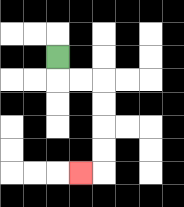{'start': '[2, 2]', 'end': '[3, 7]', 'path_directions': 'D,R,R,D,D,D,D,L', 'path_coordinates': '[[2, 2], [2, 3], [3, 3], [4, 3], [4, 4], [4, 5], [4, 6], [4, 7], [3, 7]]'}